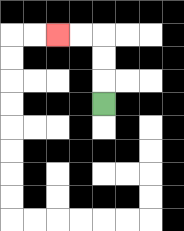{'start': '[4, 4]', 'end': '[2, 1]', 'path_directions': 'U,U,U,L,L', 'path_coordinates': '[[4, 4], [4, 3], [4, 2], [4, 1], [3, 1], [2, 1]]'}